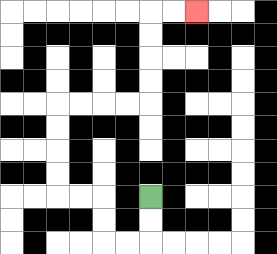{'start': '[6, 8]', 'end': '[8, 0]', 'path_directions': 'D,D,L,L,U,U,L,L,U,U,U,U,R,R,R,R,U,U,U,U,R,R', 'path_coordinates': '[[6, 8], [6, 9], [6, 10], [5, 10], [4, 10], [4, 9], [4, 8], [3, 8], [2, 8], [2, 7], [2, 6], [2, 5], [2, 4], [3, 4], [4, 4], [5, 4], [6, 4], [6, 3], [6, 2], [6, 1], [6, 0], [7, 0], [8, 0]]'}